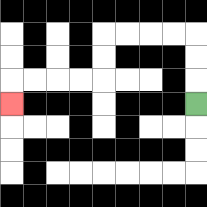{'start': '[8, 4]', 'end': '[0, 4]', 'path_directions': 'U,U,U,L,L,L,L,D,D,L,L,L,L,D', 'path_coordinates': '[[8, 4], [8, 3], [8, 2], [8, 1], [7, 1], [6, 1], [5, 1], [4, 1], [4, 2], [4, 3], [3, 3], [2, 3], [1, 3], [0, 3], [0, 4]]'}